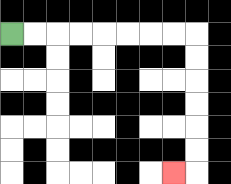{'start': '[0, 1]', 'end': '[7, 7]', 'path_directions': 'R,R,R,R,R,R,R,R,D,D,D,D,D,D,L', 'path_coordinates': '[[0, 1], [1, 1], [2, 1], [3, 1], [4, 1], [5, 1], [6, 1], [7, 1], [8, 1], [8, 2], [8, 3], [8, 4], [8, 5], [8, 6], [8, 7], [7, 7]]'}